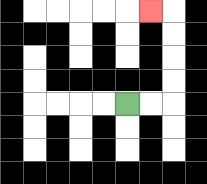{'start': '[5, 4]', 'end': '[6, 0]', 'path_directions': 'R,R,U,U,U,U,L', 'path_coordinates': '[[5, 4], [6, 4], [7, 4], [7, 3], [7, 2], [7, 1], [7, 0], [6, 0]]'}